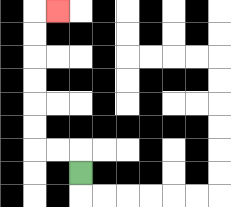{'start': '[3, 7]', 'end': '[2, 0]', 'path_directions': 'U,L,L,U,U,U,U,U,U,R', 'path_coordinates': '[[3, 7], [3, 6], [2, 6], [1, 6], [1, 5], [1, 4], [1, 3], [1, 2], [1, 1], [1, 0], [2, 0]]'}